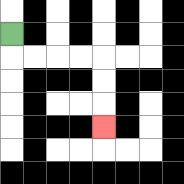{'start': '[0, 1]', 'end': '[4, 5]', 'path_directions': 'D,R,R,R,R,D,D,D', 'path_coordinates': '[[0, 1], [0, 2], [1, 2], [2, 2], [3, 2], [4, 2], [4, 3], [4, 4], [4, 5]]'}